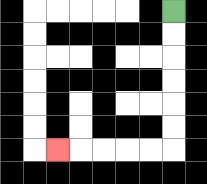{'start': '[7, 0]', 'end': '[2, 6]', 'path_directions': 'D,D,D,D,D,D,L,L,L,L,L', 'path_coordinates': '[[7, 0], [7, 1], [7, 2], [7, 3], [7, 4], [7, 5], [7, 6], [6, 6], [5, 6], [4, 6], [3, 6], [2, 6]]'}